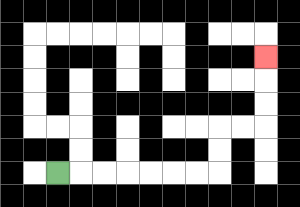{'start': '[2, 7]', 'end': '[11, 2]', 'path_directions': 'R,R,R,R,R,R,R,U,U,R,R,U,U,U', 'path_coordinates': '[[2, 7], [3, 7], [4, 7], [5, 7], [6, 7], [7, 7], [8, 7], [9, 7], [9, 6], [9, 5], [10, 5], [11, 5], [11, 4], [11, 3], [11, 2]]'}